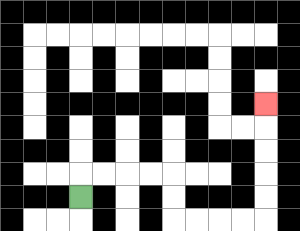{'start': '[3, 8]', 'end': '[11, 4]', 'path_directions': 'U,R,R,R,R,D,D,R,R,R,R,U,U,U,U,U', 'path_coordinates': '[[3, 8], [3, 7], [4, 7], [5, 7], [6, 7], [7, 7], [7, 8], [7, 9], [8, 9], [9, 9], [10, 9], [11, 9], [11, 8], [11, 7], [11, 6], [11, 5], [11, 4]]'}